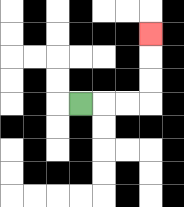{'start': '[3, 4]', 'end': '[6, 1]', 'path_directions': 'R,R,R,U,U,U', 'path_coordinates': '[[3, 4], [4, 4], [5, 4], [6, 4], [6, 3], [6, 2], [6, 1]]'}